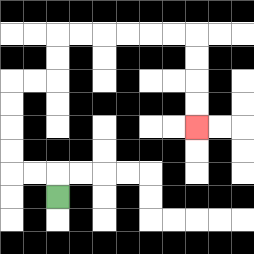{'start': '[2, 8]', 'end': '[8, 5]', 'path_directions': 'U,L,L,U,U,U,U,R,R,U,U,R,R,R,R,R,R,D,D,D,D', 'path_coordinates': '[[2, 8], [2, 7], [1, 7], [0, 7], [0, 6], [0, 5], [0, 4], [0, 3], [1, 3], [2, 3], [2, 2], [2, 1], [3, 1], [4, 1], [5, 1], [6, 1], [7, 1], [8, 1], [8, 2], [8, 3], [8, 4], [8, 5]]'}